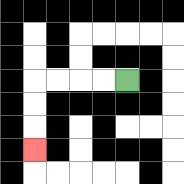{'start': '[5, 3]', 'end': '[1, 6]', 'path_directions': 'L,L,L,L,D,D,D', 'path_coordinates': '[[5, 3], [4, 3], [3, 3], [2, 3], [1, 3], [1, 4], [1, 5], [1, 6]]'}